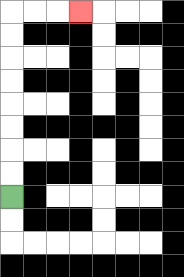{'start': '[0, 8]', 'end': '[3, 0]', 'path_directions': 'U,U,U,U,U,U,U,U,R,R,R', 'path_coordinates': '[[0, 8], [0, 7], [0, 6], [0, 5], [0, 4], [0, 3], [0, 2], [0, 1], [0, 0], [1, 0], [2, 0], [3, 0]]'}